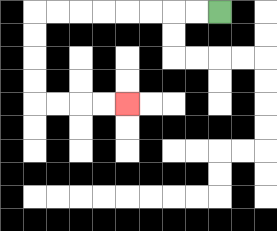{'start': '[9, 0]', 'end': '[5, 4]', 'path_directions': 'L,L,L,L,L,L,L,L,D,D,D,D,R,R,R,R', 'path_coordinates': '[[9, 0], [8, 0], [7, 0], [6, 0], [5, 0], [4, 0], [3, 0], [2, 0], [1, 0], [1, 1], [1, 2], [1, 3], [1, 4], [2, 4], [3, 4], [4, 4], [5, 4]]'}